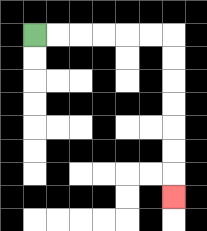{'start': '[1, 1]', 'end': '[7, 8]', 'path_directions': 'R,R,R,R,R,R,D,D,D,D,D,D,D', 'path_coordinates': '[[1, 1], [2, 1], [3, 1], [4, 1], [5, 1], [6, 1], [7, 1], [7, 2], [7, 3], [7, 4], [7, 5], [7, 6], [7, 7], [7, 8]]'}